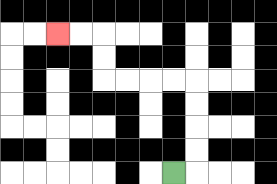{'start': '[7, 7]', 'end': '[2, 1]', 'path_directions': 'R,U,U,U,U,L,L,L,L,U,U,L,L', 'path_coordinates': '[[7, 7], [8, 7], [8, 6], [8, 5], [8, 4], [8, 3], [7, 3], [6, 3], [5, 3], [4, 3], [4, 2], [4, 1], [3, 1], [2, 1]]'}